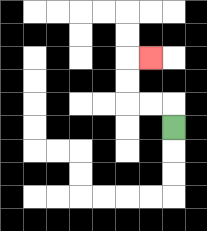{'start': '[7, 5]', 'end': '[6, 2]', 'path_directions': 'U,L,L,U,U,R', 'path_coordinates': '[[7, 5], [7, 4], [6, 4], [5, 4], [5, 3], [5, 2], [6, 2]]'}